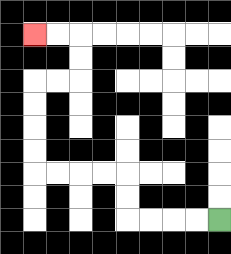{'start': '[9, 9]', 'end': '[1, 1]', 'path_directions': 'L,L,L,L,U,U,L,L,L,L,U,U,U,U,R,R,U,U,L,L', 'path_coordinates': '[[9, 9], [8, 9], [7, 9], [6, 9], [5, 9], [5, 8], [5, 7], [4, 7], [3, 7], [2, 7], [1, 7], [1, 6], [1, 5], [1, 4], [1, 3], [2, 3], [3, 3], [3, 2], [3, 1], [2, 1], [1, 1]]'}